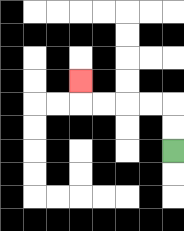{'start': '[7, 6]', 'end': '[3, 3]', 'path_directions': 'U,U,L,L,L,L,U', 'path_coordinates': '[[7, 6], [7, 5], [7, 4], [6, 4], [5, 4], [4, 4], [3, 4], [3, 3]]'}